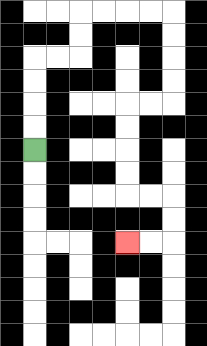{'start': '[1, 6]', 'end': '[5, 10]', 'path_directions': 'U,U,U,U,R,R,U,U,R,R,R,R,D,D,D,D,L,L,D,D,D,D,R,R,D,D,L,L', 'path_coordinates': '[[1, 6], [1, 5], [1, 4], [1, 3], [1, 2], [2, 2], [3, 2], [3, 1], [3, 0], [4, 0], [5, 0], [6, 0], [7, 0], [7, 1], [7, 2], [7, 3], [7, 4], [6, 4], [5, 4], [5, 5], [5, 6], [5, 7], [5, 8], [6, 8], [7, 8], [7, 9], [7, 10], [6, 10], [5, 10]]'}